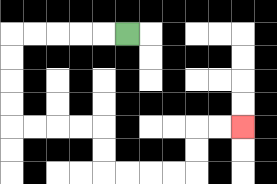{'start': '[5, 1]', 'end': '[10, 5]', 'path_directions': 'L,L,L,L,L,D,D,D,D,R,R,R,R,D,D,R,R,R,R,U,U,R,R', 'path_coordinates': '[[5, 1], [4, 1], [3, 1], [2, 1], [1, 1], [0, 1], [0, 2], [0, 3], [0, 4], [0, 5], [1, 5], [2, 5], [3, 5], [4, 5], [4, 6], [4, 7], [5, 7], [6, 7], [7, 7], [8, 7], [8, 6], [8, 5], [9, 5], [10, 5]]'}